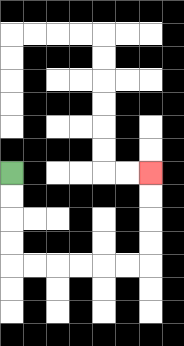{'start': '[0, 7]', 'end': '[6, 7]', 'path_directions': 'D,D,D,D,R,R,R,R,R,R,U,U,U,U', 'path_coordinates': '[[0, 7], [0, 8], [0, 9], [0, 10], [0, 11], [1, 11], [2, 11], [3, 11], [4, 11], [5, 11], [6, 11], [6, 10], [6, 9], [6, 8], [6, 7]]'}